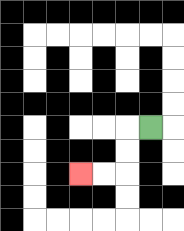{'start': '[6, 5]', 'end': '[3, 7]', 'path_directions': 'L,D,D,L,L', 'path_coordinates': '[[6, 5], [5, 5], [5, 6], [5, 7], [4, 7], [3, 7]]'}